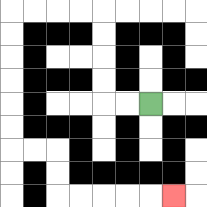{'start': '[6, 4]', 'end': '[7, 8]', 'path_directions': 'L,L,U,U,U,U,L,L,L,L,D,D,D,D,D,D,R,R,D,D,R,R,R,R,R', 'path_coordinates': '[[6, 4], [5, 4], [4, 4], [4, 3], [4, 2], [4, 1], [4, 0], [3, 0], [2, 0], [1, 0], [0, 0], [0, 1], [0, 2], [0, 3], [0, 4], [0, 5], [0, 6], [1, 6], [2, 6], [2, 7], [2, 8], [3, 8], [4, 8], [5, 8], [6, 8], [7, 8]]'}